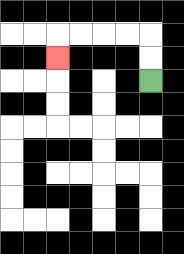{'start': '[6, 3]', 'end': '[2, 2]', 'path_directions': 'U,U,L,L,L,L,D', 'path_coordinates': '[[6, 3], [6, 2], [6, 1], [5, 1], [4, 1], [3, 1], [2, 1], [2, 2]]'}